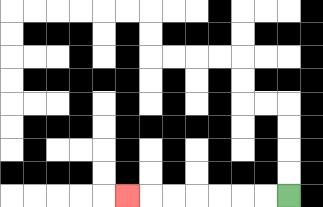{'start': '[12, 8]', 'end': '[5, 8]', 'path_directions': 'L,L,L,L,L,L,L', 'path_coordinates': '[[12, 8], [11, 8], [10, 8], [9, 8], [8, 8], [7, 8], [6, 8], [5, 8]]'}